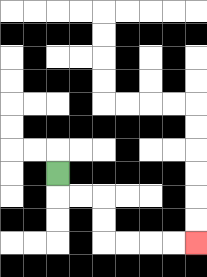{'start': '[2, 7]', 'end': '[8, 10]', 'path_directions': 'D,R,R,D,D,R,R,R,R', 'path_coordinates': '[[2, 7], [2, 8], [3, 8], [4, 8], [4, 9], [4, 10], [5, 10], [6, 10], [7, 10], [8, 10]]'}